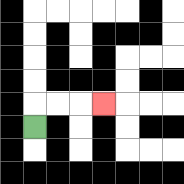{'start': '[1, 5]', 'end': '[4, 4]', 'path_directions': 'U,R,R,R', 'path_coordinates': '[[1, 5], [1, 4], [2, 4], [3, 4], [4, 4]]'}